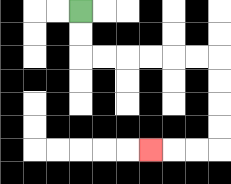{'start': '[3, 0]', 'end': '[6, 6]', 'path_directions': 'D,D,R,R,R,R,R,R,D,D,D,D,L,L,L', 'path_coordinates': '[[3, 0], [3, 1], [3, 2], [4, 2], [5, 2], [6, 2], [7, 2], [8, 2], [9, 2], [9, 3], [9, 4], [9, 5], [9, 6], [8, 6], [7, 6], [6, 6]]'}